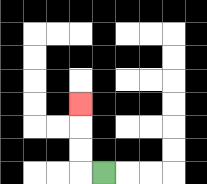{'start': '[4, 7]', 'end': '[3, 4]', 'path_directions': 'L,U,U,U', 'path_coordinates': '[[4, 7], [3, 7], [3, 6], [3, 5], [3, 4]]'}